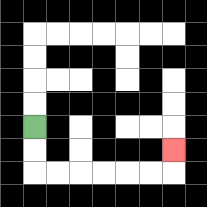{'start': '[1, 5]', 'end': '[7, 6]', 'path_directions': 'D,D,R,R,R,R,R,R,U', 'path_coordinates': '[[1, 5], [1, 6], [1, 7], [2, 7], [3, 7], [4, 7], [5, 7], [6, 7], [7, 7], [7, 6]]'}